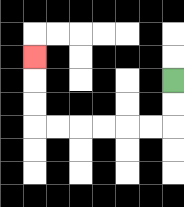{'start': '[7, 3]', 'end': '[1, 2]', 'path_directions': 'D,D,L,L,L,L,L,L,U,U,U', 'path_coordinates': '[[7, 3], [7, 4], [7, 5], [6, 5], [5, 5], [4, 5], [3, 5], [2, 5], [1, 5], [1, 4], [1, 3], [1, 2]]'}